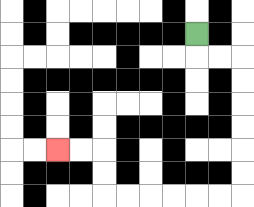{'start': '[8, 1]', 'end': '[2, 6]', 'path_directions': 'D,R,R,D,D,D,D,D,D,L,L,L,L,L,L,U,U,L,L', 'path_coordinates': '[[8, 1], [8, 2], [9, 2], [10, 2], [10, 3], [10, 4], [10, 5], [10, 6], [10, 7], [10, 8], [9, 8], [8, 8], [7, 8], [6, 8], [5, 8], [4, 8], [4, 7], [4, 6], [3, 6], [2, 6]]'}